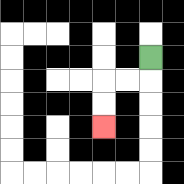{'start': '[6, 2]', 'end': '[4, 5]', 'path_directions': 'D,L,L,D,D', 'path_coordinates': '[[6, 2], [6, 3], [5, 3], [4, 3], [4, 4], [4, 5]]'}